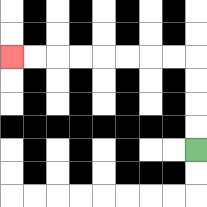{'start': '[8, 6]', 'end': '[0, 2]', 'path_directions': 'U,U,U,U,L,L,L,L,L,L,L,L', 'path_coordinates': '[[8, 6], [8, 5], [8, 4], [8, 3], [8, 2], [7, 2], [6, 2], [5, 2], [4, 2], [3, 2], [2, 2], [1, 2], [0, 2]]'}